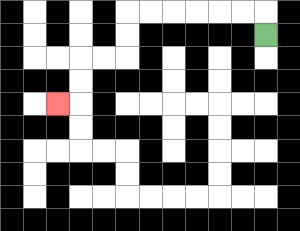{'start': '[11, 1]', 'end': '[2, 4]', 'path_directions': 'U,L,L,L,L,L,L,D,D,L,L,D,D,L', 'path_coordinates': '[[11, 1], [11, 0], [10, 0], [9, 0], [8, 0], [7, 0], [6, 0], [5, 0], [5, 1], [5, 2], [4, 2], [3, 2], [3, 3], [3, 4], [2, 4]]'}